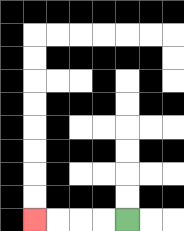{'start': '[5, 9]', 'end': '[1, 9]', 'path_directions': 'L,L,L,L', 'path_coordinates': '[[5, 9], [4, 9], [3, 9], [2, 9], [1, 9]]'}